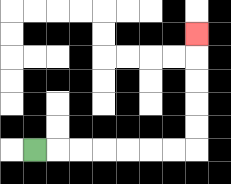{'start': '[1, 6]', 'end': '[8, 1]', 'path_directions': 'R,R,R,R,R,R,R,U,U,U,U,U', 'path_coordinates': '[[1, 6], [2, 6], [3, 6], [4, 6], [5, 6], [6, 6], [7, 6], [8, 6], [8, 5], [8, 4], [8, 3], [8, 2], [8, 1]]'}